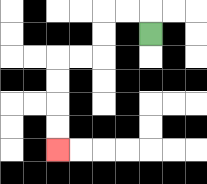{'start': '[6, 1]', 'end': '[2, 6]', 'path_directions': 'U,L,L,D,D,L,L,D,D,D,D', 'path_coordinates': '[[6, 1], [6, 0], [5, 0], [4, 0], [4, 1], [4, 2], [3, 2], [2, 2], [2, 3], [2, 4], [2, 5], [2, 6]]'}